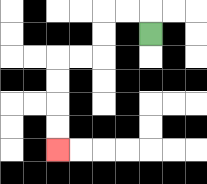{'start': '[6, 1]', 'end': '[2, 6]', 'path_directions': 'U,L,L,D,D,L,L,D,D,D,D', 'path_coordinates': '[[6, 1], [6, 0], [5, 0], [4, 0], [4, 1], [4, 2], [3, 2], [2, 2], [2, 3], [2, 4], [2, 5], [2, 6]]'}